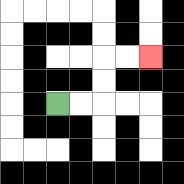{'start': '[2, 4]', 'end': '[6, 2]', 'path_directions': 'R,R,U,U,R,R', 'path_coordinates': '[[2, 4], [3, 4], [4, 4], [4, 3], [4, 2], [5, 2], [6, 2]]'}